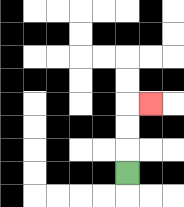{'start': '[5, 7]', 'end': '[6, 4]', 'path_directions': 'U,U,U,R', 'path_coordinates': '[[5, 7], [5, 6], [5, 5], [5, 4], [6, 4]]'}